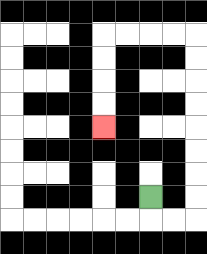{'start': '[6, 8]', 'end': '[4, 5]', 'path_directions': 'D,R,R,U,U,U,U,U,U,U,U,L,L,L,L,D,D,D,D', 'path_coordinates': '[[6, 8], [6, 9], [7, 9], [8, 9], [8, 8], [8, 7], [8, 6], [8, 5], [8, 4], [8, 3], [8, 2], [8, 1], [7, 1], [6, 1], [5, 1], [4, 1], [4, 2], [4, 3], [4, 4], [4, 5]]'}